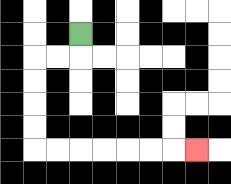{'start': '[3, 1]', 'end': '[8, 6]', 'path_directions': 'D,L,L,D,D,D,D,R,R,R,R,R,R,R', 'path_coordinates': '[[3, 1], [3, 2], [2, 2], [1, 2], [1, 3], [1, 4], [1, 5], [1, 6], [2, 6], [3, 6], [4, 6], [5, 6], [6, 6], [7, 6], [8, 6]]'}